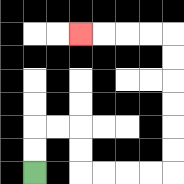{'start': '[1, 7]', 'end': '[3, 1]', 'path_directions': 'U,U,R,R,D,D,R,R,R,R,U,U,U,U,U,U,L,L,L,L', 'path_coordinates': '[[1, 7], [1, 6], [1, 5], [2, 5], [3, 5], [3, 6], [3, 7], [4, 7], [5, 7], [6, 7], [7, 7], [7, 6], [7, 5], [7, 4], [7, 3], [7, 2], [7, 1], [6, 1], [5, 1], [4, 1], [3, 1]]'}